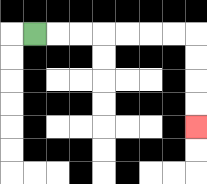{'start': '[1, 1]', 'end': '[8, 5]', 'path_directions': 'R,R,R,R,R,R,R,D,D,D,D', 'path_coordinates': '[[1, 1], [2, 1], [3, 1], [4, 1], [5, 1], [6, 1], [7, 1], [8, 1], [8, 2], [8, 3], [8, 4], [8, 5]]'}